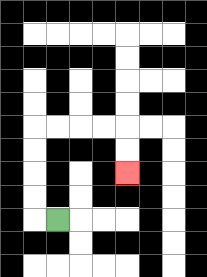{'start': '[2, 9]', 'end': '[5, 7]', 'path_directions': 'L,U,U,U,U,R,R,R,R,D,D', 'path_coordinates': '[[2, 9], [1, 9], [1, 8], [1, 7], [1, 6], [1, 5], [2, 5], [3, 5], [4, 5], [5, 5], [5, 6], [5, 7]]'}